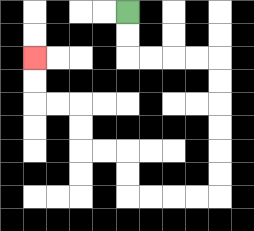{'start': '[5, 0]', 'end': '[1, 2]', 'path_directions': 'D,D,R,R,R,R,D,D,D,D,D,D,L,L,L,L,U,U,L,L,U,U,L,L,U,U', 'path_coordinates': '[[5, 0], [5, 1], [5, 2], [6, 2], [7, 2], [8, 2], [9, 2], [9, 3], [9, 4], [9, 5], [9, 6], [9, 7], [9, 8], [8, 8], [7, 8], [6, 8], [5, 8], [5, 7], [5, 6], [4, 6], [3, 6], [3, 5], [3, 4], [2, 4], [1, 4], [1, 3], [1, 2]]'}